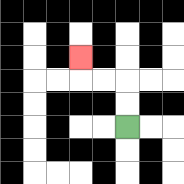{'start': '[5, 5]', 'end': '[3, 2]', 'path_directions': 'U,U,L,L,U', 'path_coordinates': '[[5, 5], [5, 4], [5, 3], [4, 3], [3, 3], [3, 2]]'}